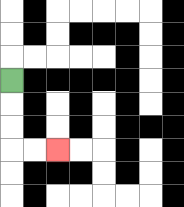{'start': '[0, 3]', 'end': '[2, 6]', 'path_directions': 'D,D,D,R,R', 'path_coordinates': '[[0, 3], [0, 4], [0, 5], [0, 6], [1, 6], [2, 6]]'}